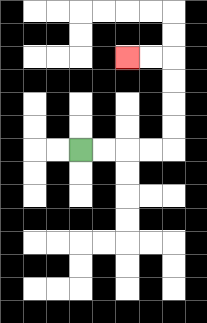{'start': '[3, 6]', 'end': '[5, 2]', 'path_directions': 'R,R,R,R,U,U,U,U,L,L', 'path_coordinates': '[[3, 6], [4, 6], [5, 6], [6, 6], [7, 6], [7, 5], [7, 4], [7, 3], [7, 2], [6, 2], [5, 2]]'}